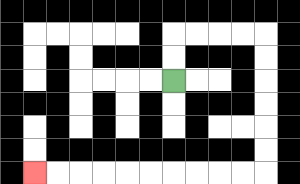{'start': '[7, 3]', 'end': '[1, 7]', 'path_directions': 'U,U,R,R,R,R,D,D,D,D,D,D,L,L,L,L,L,L,L,L,L,L', 'path_coordinates': '[[7, 3], [7, 2], [7, 1], [8, 1], [9, 1], [10, 1], [11, 1], [11, 2], [11, 3], [11, 4], [11, 5], [11, 6], [11, 7], [10, 7], [9, 7], [8, 7], [7, 7], [6, 7], [5, 7], [4, 7], [3, 7], [2, 7], [1, 7]]'}